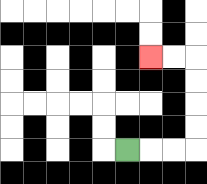{'start': '[5, 6]', 'end': '[6, 2]', 'path_directions': 'R,R,R,U,U,U,U,L,L', 'path_coordinates': '[[5, 6], [6, 6], [7, 6], [8, 6], [8, 5], [8, 4], [8, 3], [8, 2], [7, 2], [6, 2]]'}